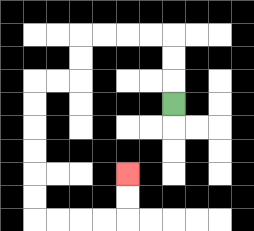{'start': '[7, 4]', 'end': '[5, 7]', 'path_directions': 'U,U,U,L,L,L,L,D,D,L,L,D,D,D,D,D,D,R,R,R,R,U,U', 'path_coordinates': '[[7, 4], [7, 3], [7, 2], [7, 1], [6, 1], [5, 1], [4, 1], [3, 1], [3, 2], [3, 3], [2, 3], [1, 3], [1, 4], [1, 5], [1, 6], [1, 7], [1, 8], [1, 9], [2, 9], [3, 9], [4, 9], [5, 9], [5, 8], [5, 7]]'}